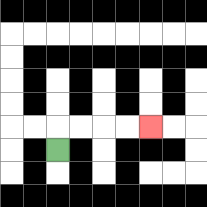{'start': '[2, 6]', 'end': '[6, 5]', 'path_directions': 'U,R,R,R,R', 'path_coordinates': '[[2, 6], [2, 5], [3, 5], [4, 5], [5, 5], [6, 5]]'}